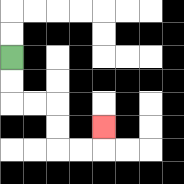{'start': '[0, 2]', 'end': '[4, 5]', 'path_directions': 'D,D,R,R,D,D,R,R,U', 'path_coordinates': '[[0, 2], [0, 3], [0, 4], [1, 4], [2, 4], [2, 5], [2, 6], [3, 6], [4, 6], [4, 5]]'}